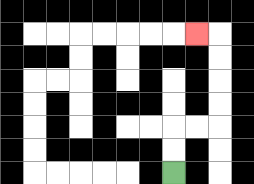{'start': '[7, 7]', 'end': '[8, 1]', 'path_directions': 'U,U,R,R,U,U,U,U,L', 'path_coordinates': '[[7, 7], [7, 6], [7, 5], [8, 5], [9, 5], [9, 4], [9, 3], [9, 2], [9, 1], [8, 1]]'}